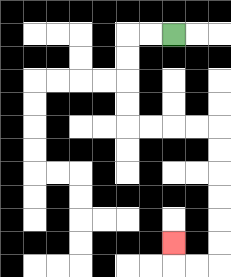{'start': '[7, 1]', 'end': '[7, 10]', 'path_directions': 'L,L,D,D,D,D,R,R,R,R,D,D,D,D,D,D,L,L,U', 'path_coordinates': '[[7, 1], [6, 1], [5, 1], [5, 2], [5, 3], [5, 4], [5, 5], [6, 5], [7, 5], [8, 5], [9, 5], [9, 6], [9, 7], [9, 8], [9, 9], [9, 10], [9, 11], [8, 11], [7, 11], [7, 10]]'}